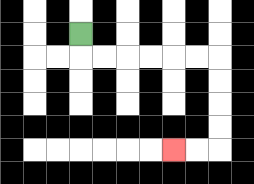{'start': '[3, 1]', 'end': '[7, 6]', 'path_directions': 'D,R,R,R,R,R,R,D,D,D,D,L,L', 'path_coordinates': '[[3, 1], [3, 2], [4, 2], [5, 2], [6, 2], [7, 2], [8, 2], [9, 2], [9, 3], [9, 4], [9, 5], [9, 6], [8, 6], [7, 6]]'}